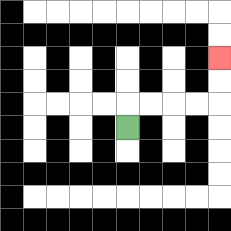{'start': '[5, 5]', 'end': '[9, 2]', 'path_directions': 'U,R,R,R,R,U,U', 'path_coordinates': '[[5, 5], [5, 4], [6, 4], [7, 4], [8, 4], [9, 4], [9, 3], [9, 2]]'}